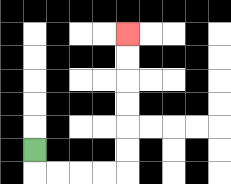{'start': '[1, 6]', 'end': '[5, 1]', 'path_directions': 'D,R,R,R,R,U,U,U,U,U,U', 'path_coordinates': '[[1, 6], [1, 7], [2, 7], [3, 7], [4, 7], [5, 7], [5, 6], [5, 5], [5, 4], [5, 3], [5, 2], [5, 1]]'}